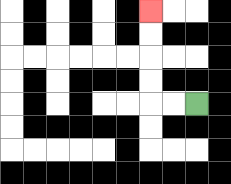{'start': '[8, 4]', 'end': '[6, 0]', 'path_directions': 'L,L,U,U,U,U', 'path_coordinates': '[[8, 4], [7, 4], [6, 4], [6, 3], [6, 2], [6, 1], [6, 0]]'}